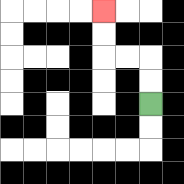{'start': '[6, 4]', 'end': '[4, 0]', 'path_directions': 'U,U,L,L,U,U', 'path_coordinates': '[[6, 4], [6, 3], [6, 2], [5, 2], [4, 2], [4, 1], [4, 0]]'}